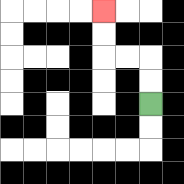{'start': '[6, 4]', 'end': '[4, 0]', 'path_directions': 'U,U,L,L,U,U', 'path_coordinates': '[[6, 4], [6, 3], [6, 2], [5, 2], [4, 2], [4, 1], [4, 0]]'}